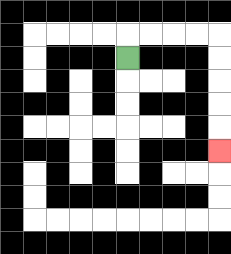{'start': '[5, 2]', 'end': '[9, 6]', 'path_directions': 'U,R,R,R,R,D,D,D,D,D', 'path_coordinates': '[[5, 2], [5, 1], [6, 1], [7, 1], [8, 1], [9, 1], [9, 2], [9, 3], [9, 4], [9, 5], [9, 6]]'}